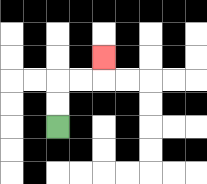{'start': '[2, 5]', 'end': '[4, 2]', 'path_directions': 'U,U,R,R,U', 'path_coordinates': '[[2, 5], [2, 4], [2, 3], [3, 3], [4, 3], [4, 2]]'}